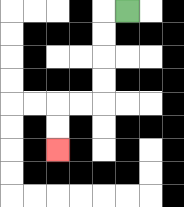{'start': '[5, 0]', 'end': '[2, 6]', 'path_directions': 'L,D,D,D,D,L,L,D,D', 'path_coordinates': '[[5, 0], [4, 0], [4, 1], [4, 2], [4, 3], [4, 4], [3, 4], [2, 4], [2, 5], [2, 6]]'}